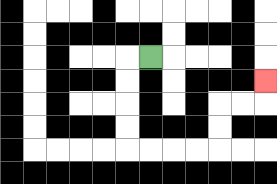{'start': '[6, 2]', 'end': '[11, 3]', 'path_directions': 'L,D,D,D,D,R,R,R,R,U,U,R,R,U', 'path_coordinates': '[[6, 2], [5, 2], [5, 3], [5, 4], [5, 5], [5, 6], [6, 6], [7, 6], [8, 6], [9, 6], [9, 5], [9, 4], [10, 4], [11, 4], [11, 3]]'}